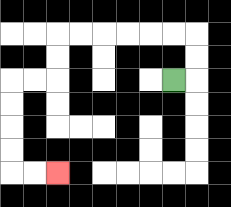{'start': '[7, 3]', 'end': '[2, 7]', 'path_directions': 'R,U,U,L,L,L,L,L,L,D,D,L,L,D,D,D,D,R,R', 'path_coordinates': '[[7, 3], [8, 3], [8, 2], [8, 1], [7, 1], [6, 1], [5, 1], [4, 1], [3, 1], [2, 1], [2, 2], [2, 3], [1, 3], [0, 3], [0, 4], [0, 5], [0, 6], [0, 7], [1, 7], [2, 7]]'}